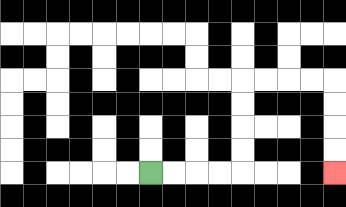{'start': '[6, 7]', 'end': '[14, 7]', 'path_directions': 'R,R,R,R,U,U,U,U,R,R,R,R,D,D,D,D', 'path_coordinates': '[[6, 7], [7, 7], [8, 7], [9, 7], [10, 7], [10, 6], [10, 5], [10, 4], [10, 3], [11, 3], [12, 3], [13, 3], [14, 3], [14, 4], [14, 5], [14, 6], [14, 7]]'}